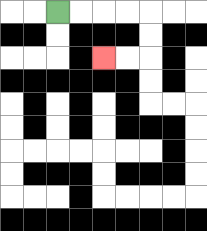{'start': '[2, 0]', 'end': '[4, 2]', 'path_directions': 'R,R,R,R,D,D,L,L', 'path_coordinates': '[[2, 0], [3, 0], [4, 0], [5, 0], [6, 0], [6, 1], [6, 2], [5, 2], [4, 2]]'}